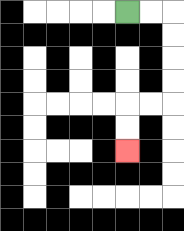{'start': '[5, 0]', 'end': '[5, 6]', 'path_directions': 'R,R,D,D,D,D,L,L,D,D', 'path_coordinates': '[[5, 0], [6, 0], [7, 0], [7, 1], [7, 2], [7, 3], [7, 4], [6, 4], [5, 4], [5, 5], [5, 6]]'}